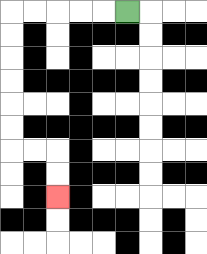{'start': '[5, 0]', 'end': '[2, 8]', 'path_directions': 'L,L,L,L,L,D,D,D,D,D,D,R,R,D,D', 'path_coordinates': '[[5, 0], [4, 0], [3, 0], [2, 0], [1, 0], [0, 0], [0, 1], [0, 2], [0, 3], [0, 4], [0, 5], [0, 6], [1, 6], [2, 6], [2, 7], [2, 8]]'}